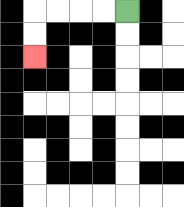{'start': '[5, 0]', 'end': '[1, 2]', 'path_directions': 'L,L,L,L,D,D', 'path_coordinates': '[[5, 0], [4, 0], [3, 0], [2, 0], [1, 0], [1, 1], [1, 2]]'}